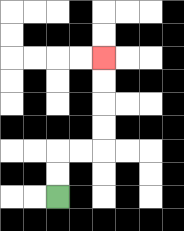{'start': '[2, 8]', 'end': '[4, 2]', 'path_directions': 'U,U,R,R,U,U,U,U', 'path_coordinates': '[[2, 8], [2, 7], [2, 6], [3, 6], [4, 6], [4, 5], [4, 4], [4, 3], [4, 2]]'}